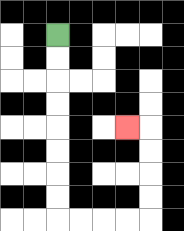{'start': '[2, 1]', 'end': '[5, 5]', 'path_directions': 'D,D,D,D,D,D,D,D,R,R,R,R,U,U,U,U,L', 'path_coordinates': '[[2, 1], [2, 2], [2, 3], [2, 4], [2, 5], [2, 6], [2, 7], [2, 8], [2, 9], [3, 9], [4, 9], [5, 9], [6, 9], [6, 8], [6, 7], [6, 6], [6, 5], [5, 5]]'}